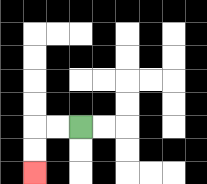{'start': '[3, 5]', 'end': '[1, 7]', 'path_directions': 'L,L,D,D', 'path_coordinates': '[[3, 5], [2, 5], [1, 5], [1, 6], [1, 7]]'}